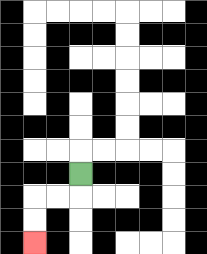{'start': '[3, 7]', 'end': '[1, 10]', 'path_directions': 'D,L,L,D,D', 'path_coordinates': '[[3, 7], [3, 8], [2, 8], [1, 8], [1, 9], [1, 10]]'}